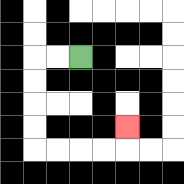{'start': '[3, 2]', 'end': '[5, 5]', 'path_directions': 'L,L,D,D,D,D,R,R,R,R,U', 'path_coordinates': '[[3, 2], [2, 2], [1, 2], [1, 3], [1, 4], [1, 5], [1, 6], [2, 6], [3, 6], [4, 6], [5, 6], [5, 5]]'}